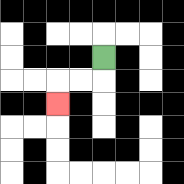{'start': '[4, 2]', 'end': '[2, 4]', 'path_directions': 'D,L,L,D', 'path_coordinates': '[[4, 2], [4, 3], [3, 3], [2, 3], [2, 4]]'}